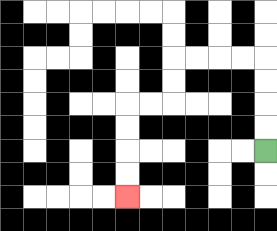{'start': '[11, 6]', 'end': '[5, 8]', 'path_directions': 'U,U,U,U,L,L,L,L,D,D,L,L,D,D,D,D', 'path_coordinates': '[[11, 6], [11, 5], [11, 4], [11, 3], [11, 2], [10, 2], [9, 2], [8, 2], [7, 2], [7, 3], [7, 4], [6, 4], [5, 4], [5, 5], [5, 6], [5, 7], [5, 8]]'}